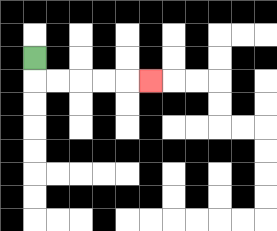{'start': '[1, 2]', 'end': '[6, 3]', 'path_directions': 'D,R,R,R,R,R', 'path_coordinates': '[[1, 2], [1, 3], [2, 3], [3, 3], [4, 3], [5, 3], [6, 3]]'}